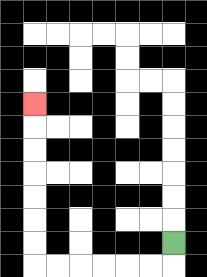{'start': '[7, 10]', 'end': '[1, 4]', 'path_directions': 'D,L,L,L,L,L,L,U,U,U,U,U,U,U', 'path_coordinates': '[[7, 10], [7, 11], [6, 11], [5, 11], [4, 11], [3, 11], [2, 11], [1, 11], [1, 10], [1, 9], [1, 8], [1, 7], [1, 6], [1, 5], [1, 4]]'}